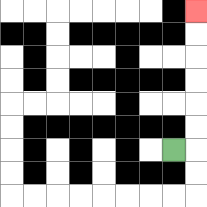{'start': '[7, 6]', 'end': '[8, 0]', 'path_directions': 'R,U,U,U,U,U,U', 'path_coordinates': '[[7, 6], [8, 6], [8, 5], [8, 4], [8, 3], [8, 2], [8, 1], [8, 0]]'}